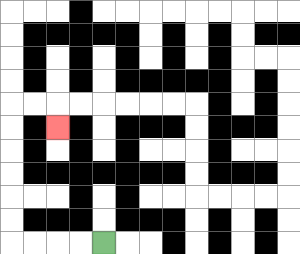{'start': '[4, 10]', 'end': '[2, 5]', 'path_directions': 'L,L,L,L,U,U,U,U,U,U,R,R,D', 'path_coordinates': '[[4, 10], [3, 10], [2, 10], [1, 10], [0, 10], [0, 9], [0, 8], [0, 7], [0, 6], [0, 5], [0, 4], [1, 4], [2, 4], [2, 5]]'}